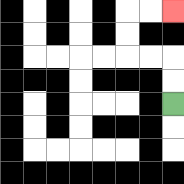{'start': '[7, 4]', 'end': '[7, 0]', 'path_directions': 'U,U,L,L,U,U,R,R', 'path_coordinates': '[[7, 4], [7, 3], [7, 2], [6, 2], [5, 2], [5, 1], [5, 0], [6, 0], [7, 0]]'}